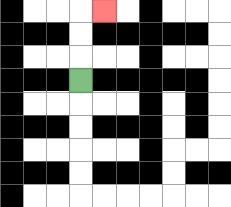{'start': '[3, 3]', 'end': '[4, 0]', 'path_directions': 'U,U,U,R', 'path_coordinates': '[[3, 3], [3, 2], [3, 1], [3, 0], [4, 0]]'}